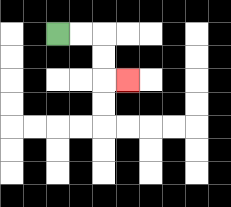{'start': '[2, 1]', 'end': '[5, 3]', 'path_directions': 'R,R,D,D,R', 'path_coordinates': '[[2, 1], [3, 1], [4, 1], [4, 2], [4, 3], [5, 3]]'}